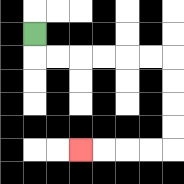{'start': '[1, 1]', 'end': '[3, 6]', 'path_directions': 'D,R,R,R,R,R,R,D,D,D,D,L,L,L,L', 'path_coordinates': '[[1, 1], [1, 2], [2, 2], [3, 2], [4, 2], [5, 2], [6, 2], [7, 2], [7, 3], [7, 4], [7, 5], [7, 6], [6, 6], [5, 6], [4, 6], [3, 6]]'}